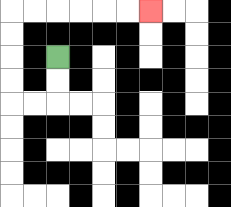{'start': '[2, 2]', 'end': '[6, 0]', 'path_directions': 'D,D,L,L,U,U,U,U,R,R,R,R,R,R', 'path_coordinates': '[[2, 2], [2, 3], [2, 4], [1, 4], [0, 4], [0, 3], [0, 2], [0, 1], [0, 0], [1, 0], [2, 0], [3, 0], [4, 0], [5, 0], [6, 0]]'}